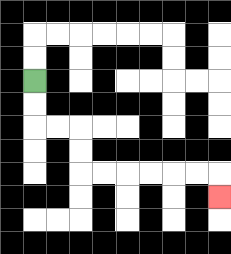{'start': '[1, 3]', 'end': '[9, 8]', 'path_directions': 'D,D,R,R,D,D,R,R,R,R,R,R,D', 'path_coordinates': '[[1, 3], [1, 4], [1, 5], [2, 5], [3, 5], [3, 6], [3, 7], [4, 7], [5, 7], [6, 7], [7, 7], [8, 7], [9, 7], [9, 8]]'}